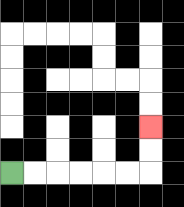{'start': '[0, 7]', 'end': '[6, 5]', 'path_directions': 'R,R,R,R,R,R,U,U', 'path_coordinates': '[[0, 7], [1, 7], [2, 7], [3, 7], [4, 7], [5, 7], [6, 7], [6, 6], [6, 5]]'}